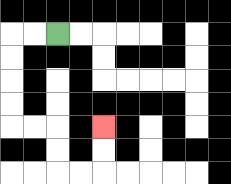{'start': '[2, 1]', 'end': '[4, 5]', 'path_directions': 'L,L,D,D,D,D,R,R,D,D,R,R,U,U', 'path_coordinates': '[[2, 1], [1, 1], [0, 1], [0, 2], [0, 3], [0, 4], [0, 5], [1, 5], [2, 5], [2, 6], [2, 7], [3, 7], [4, 7], [4, 6], [4, 5]]'}